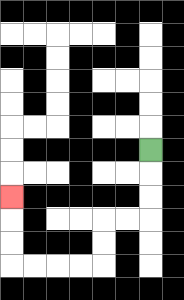{'start': '[6, 6]', 'end': '[0, 8]', 'path_directions': 'D,D,D,L,L,D,D,L,L,L,L,U,U,U', 'path_coordinates': '[[6, 6], [6, 7], [6, 8], [6, 9], [5, 9], [4, 9], [4, 10], [4, 11], [3, 11], [2, 11], [1, 11], [0, 11], [0, 10], [0, 9], [0, 8]]'}